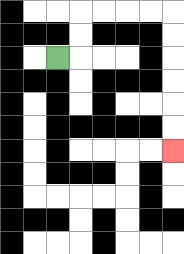{'start': '[2, 2]', 'end': '[7, 6]', 'path_directions': 'R,U,U,R,R,R,R,D,D,D,D,D,D', 'path_coordinates': '[[2, 2], [3, 2], [3, 1], [3, 0], [4, 0], [5, 0], [6, 0], [7, 0], [7, 1], [7, 2], [7, 3], [7, 4], [7, 5], [7, 6]]'}